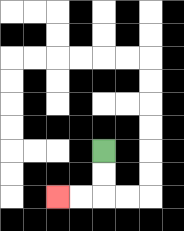{'start': '[4, 6]', 'end': '[2, 8]', 'path_directions': 'D,D,L,L', 'path_coordinates': '[[4, 6], [4, 7], [4, 8], [3, 8], [2, 8]]'}